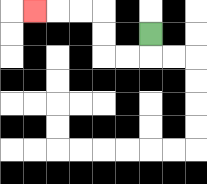{'start': '[6, 1]', 'end': '[1, 0]', 'path_directions': 'D,L,L,U,U,L,L,L', 'path_coordinates': '[[6, 1], [6, 2], [5, 2], [4, 2], [4, 1], [4, 0], [3, 0], [2, 0], [1, 0]]'}